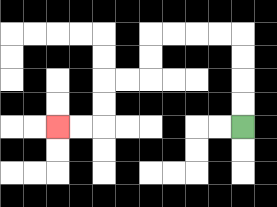{'start': '[10, 5]', 'end': '[2, 5]', 'path_directions': 'U,U,U,U,L,L,L,L,D,D,L,L,D,D,L,L', 'path_coordinates': '[[10, 5], [10, 4], [10, 3], [10, 2], [10, 1], [9, 1], [8, 1], [7, 1], [6, 1], [6, 2], [6, 3], [5, 3], [4, 3], [4, 4], [4, 5], [3, 5], [2, 5]]'}